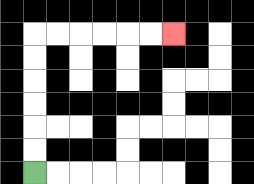{'start': '[1, 7]', 'end': '[7, 1]', 'path_directions': 'U,U,U,U,U,U,R,R,R,R,R,R', 'path_coordinates': '[[1, 7], [1, 6], [1, 5], [1, 4], [1, 3], [1, 2], [1, 1], [2, 1], [3, 1], [4, 1], [5, 1], [6, 1], [7, 1]]'}